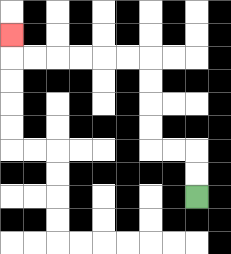{'start': '[8, 8]', 'end': '[0, 1]', 'path_directions': 'U,U,L,L,U,U,U,U,L,L,L,L,L,L,U', 'path_coordinates': '[[8, 8], [8, 7], [8, 6], [7, 6], [6, 6], [6, 5], [6, 4], [6, 3], [6, 2], [5, 2], [4, 2], [3, 2], [2, 2], [1, 2], [0, 2], [0, 1]]'}